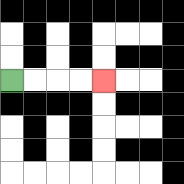{'start': '[0, 3]', 'end': '[4, 3]', 'path_directions': 'R,R,R,R', 'path_coordinates': '[[0, 3], [1, 3], [2, 3], [3, 3], [4, 3]]'}